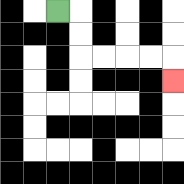{'start': '[2, 0]', 'end': '[7, 3]', 'path_directions': 'R,D,D,R,R,R,R,D', 'path_coordinates': '[[2, 0], [3, 0], [3, 1], [3, 2], [4, 2], [5, 2], [6, 2], [7, 2], [7, 3]]'}